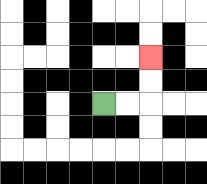{'start': '[4, 4]', 'end': '[6, 2]', 'path_directions': 'R,R,U,U', 'path_coordinates': '[[4, 4], [5, 4], [6, 4], [6, 3], [6, 2]]'}